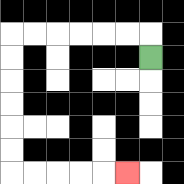{'start': '[6, 2]', 'end': '[5, 7]', 'path_directions': 'U,L,L,L,L,L,L,D,D,D,D,D,D,R,R,R,R,R', 'path_coordinates': '[[6, 2], [6, 1], [5, 1], [4, 1], [3, 1], [2, 1], [1, 1], [0, 1], [0, 2], [0, 3], [0, 4], [0, 5], [0, 6], [0, 7], [1, 7], [2, 7], [3, 7], [4, 7], [5, 7]]'}